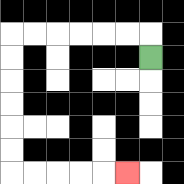{'start': '[6, 2]', 'end': '[5, 7]', 'path_directions': 'U,L,L,L,L,L,L,D,D,D,D,D,D,R,R,R,R,R', 'path_coordinates': '[[6, 2], [6, 1], [5, 1], [4, 1], [3, 1], [2, 1], [1, 1], [0, 1], [0, 2], [0, 3], [0, 4], [0, 5], [0, 6], [0, 7], [1, 7], [2, 7], [3, 7], [4, 7], [5, 7]]'}